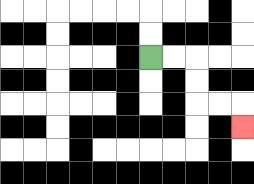{'start': '[6, 2]', 'end': '[10, 5]', 'path_directions': 'R,R,D,D,R,R,D', 'path_coordinates': '[[6, 2], [7, 2], [8, 2], [8, 3], [8, 4], [9, 4], [10, 4], [10, 5]]'}